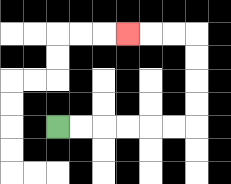{'start': '[2, 5]', 'end': '[5, 1]', 'path_directions': 'R,R,R,R,R,R,U,U,U,U,L,L,L', 'path_coordinates': '[[2, 5], [3, 5], [4, 5], [5, 5], [6, 5], [7, 5], [8, 5], [8, 4], [8, 3], [8, 2], [8, 1], [7, 1], [6, 1], [5, 1]]'}